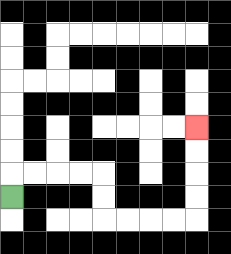{'start': '[0, 8]', 'end': '[8, 5]', 'path_directions': 'U,R,R,R,R,D,D,R,R,R,R,U,U,U,U', 'path_coordinates': '[[0, 8], [0, 7], [1, 7], [2, 7], [3, 7], [4, 7], [4, 8], [4, 9], [5, 9], [6, 9], [7, 9], [8, 9], [8, 8], [8, 7], [8, 6], [8, 5]]'}